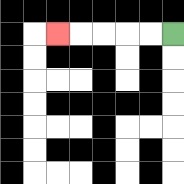{'start': '[7, 1]', 'end': '[2, 1]', 'path_directions': 'L,L,L,L,L', 'path_coordinates': '[[7, 1], [6, 1], [5, 1], [4, 1], [3, 1], [2, 1]]'}